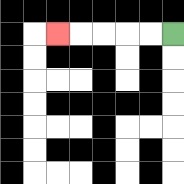{'start': '[7, 1]', 'end': '[2, 1]', 'path_directions': 'L,L,L,L,L', 'path_coordinates': '[[7, 1], [6, 1], [5, 1], [4, 1], [3, 1], [2, 1]]'}